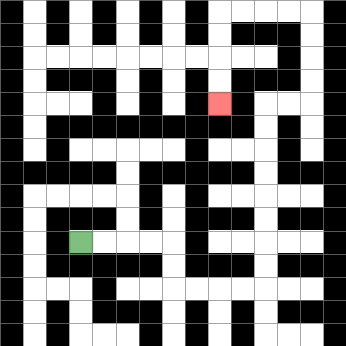{'start': '[3, 10]', 'end': '[9, 4]', 'path_directions': 'R,R,R,R,D,D,R,R,R,R,U,U,U,U,U,U,U,U,R,R,U,U,U,U,L,L,L,L,D,D,D,D', 'path_coordinates': '[[3, 10], [4, 10], [5, 10], [6, 10], [7, 10], [7, 11], [7, 12], [8, 12], [9, 12], [10, 12], [11, 12], [11, 11], [11, 10], [11, 9], [11, 8], [11, 7], [11, 6], [11, 5], [11, 4], [12, 4], [13, 4], [13, 3], [13, 2], [13, 1], [13, 0], [12, 0], [11, 0], [10, 0], [9, 0], [9, 1], [9, 2], [9, 3], [9, 4]]'}